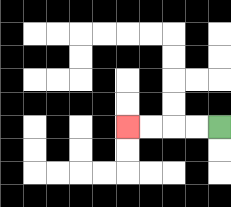{'start': '[9, 5]', 'end': '[5, 5]', 'path_directions': 'L,L,L,L', 'path_coordinates': '[[9, 5], [8, 5], [7, 5], [6, 5], [5, 5]]'}